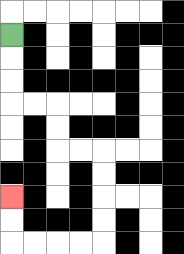{'start': '[0, 1]', 'end': '[0, 8]', 'path_directions': 'D,D,D,R,R,D,D,R,R,D,D,D,D,L,L,L,L,U,U', 'path_coordinates': '[[0, 1], [0, 2], [0, 3], [0, 4], [1, 4], [2, 4], [2, 5], [2, 6], [3, 6], [4, 6], [4, 7], [4, 8], [4, 9], [4, 10], [3, 10], [2, 10], [1, 10], [0, 10], [0, 9], [0, 8]]'}